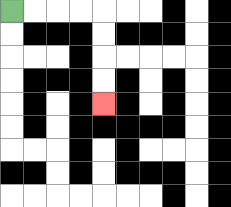{'start': '[0, 0]', 'end': '[4, 4]', 'path_directions': 'R,R,R,R,D,D,D,D', 'path_coordinates': '[[0, 0], [1, 0], [2, 0], [3, 0], [4, 0], [4, 1], [4, 2], [4, 3], [4, 4]]'}